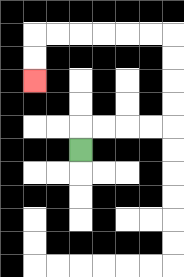{'start': '[3, 6]', 'end': '[1, 3]', 'path_directions': 'U,R,R,R,R,U,U,U,U,L,L,L,L,L,L,D,D', 'path_coordinates': '[[3, 6], [3, 5], [4, 5], [5, 5], [6, 5], [7, 5], [7, 4], [7, 3], [7, 2], [7, 1], [6, 1], [5, 1], [4, 1], [3, 1], [2, 1], [1, 1], [1, 2], [1, 3]]'}